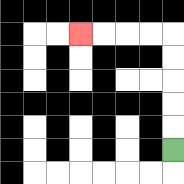{'start': '[7, 6]', 'end': '[3, 1]', 'path_directions': 'U,U,U,U,U,L,L,L,L', 'path_coordinates': '[[7, 6], [7, 5], [7, 4], [7, 3], [7, 2], [7, 1], [6, 1], [5, 1], [4, 1], [3, 1]]'}